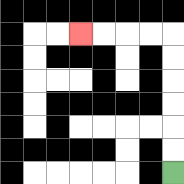{'start': '[7, 7]', 'end': '[3, 1]', 'path_directions': 'U,U,U,U,U,U,L,L,L,L', 'path_coordinates': '[[7, 7], [7, 6], [7, 5], [7, 4], [7, 3], [7, 2], [7, 1], [6, 1], [5, 1], [4, 1], [3, 1]]'}